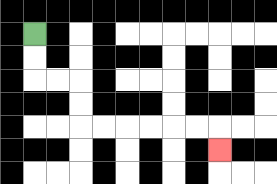{'start': '[1, 1]', 'end': '[9, 6]', 'path_directions': 'D,D,R,R,D,D,R,R,R,R,R,R,D', 'path_coordinates': '[[1, 1], [1, 2], [1, 3], [2, 3], [3, 3], [3, 4], [3, 5], [4, 5], [5, 5], [6, 5], [7, 5], [8, 5], [9, 5], [9, 6]]'}